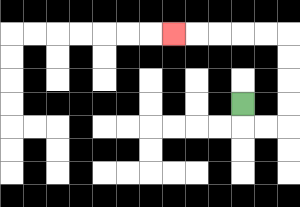{'start': '[10, 4]', 'end': '[7, 1]', 'path_directions': 'D,R,R,U,U,U,U,L,L,L,L,L', 'path_coordinates': '[[10, 4], [10, 5], [11, 5], [12, 5], [12, 4], [12, 3], [12, 2], [12, 1], [11, 1], [10, 1], [9, 1], [8, 1], [7, 1]]'}